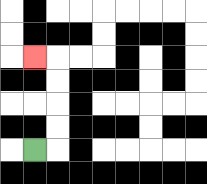{'start': '[1, 6]', 'end': '[1, 2]', 'path_directions': 'R,U,U,U,U,L', 'path_coordinates': '[[1, 6], [2, 6], [2, 5], [2, 4], [2, 3], [2, 2], [1, 2]]'}